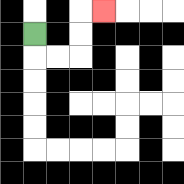{'start': '[1, 1]', 'end': '[4, 0]', 'path_directions': 'D,R,R,U,U,R', 'path_coordinates': '[[1, 1], [1, 2], [2, 2], [3, 2], [3, 1], [3, 0], [4, 0]]'}